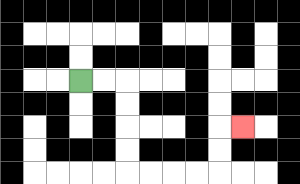{'start': '[3, 3]', 'end': '[10, 5]', 'path_directions': 'R,R,D,D,D,D,R,R,R,R,U,U,R', 'path_coordinates': '[[3, 3], [4, 3], [5, 3], [5, 4], [5, 5], [5, 6], [5, 7], [6, 7], [7, 7], [8, 7], [9, 7], [9, 6], [9, 5], [10, 5]]'}